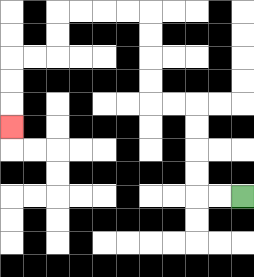{'start': '[10, 8]', 'end': '[0, 5]', 'path_directions': 'L,L,U,U,U,U,L,L,U,U,U,U,L,L,L,L,D,D,L,L,D,D,D', 'path_coordinates': '[[10, 8], [9, 8], [8, 8], [8, 7], [8, 6], [8, 5], [8, 4], [7, 4], [6, 4], [6, 3], [6, 2], [6, 1], [6, 0], [5, 0], [4, 0], [3, 0], [2, 0], [2, 1], [2, 2], [1, 2], [0, 2], [0, 3], [0, 4], [0, 5]]'}